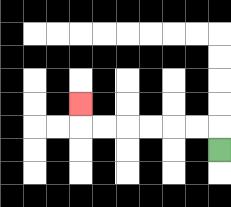{'start': '[9, 6]', 'end': '[3, 4]', 'path_directions': 'U,L,L,L,L,L,L,U', 'path_coordinates': '[[9, 6], [9, 5], [8, 5], [7, 5], [6, 5], [5, 5], [4, 5], [3, 5], [3, 4]]'}